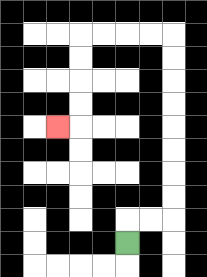{'start': '[5, 10]', 'end': '[2, 5]', 'path_directions': 'U,R,R,U,U,U,U,U,U,U,U,L,L,L,L,D,D,D,D,L', 'path_coordinates': '[[5, 10], [5, 9], [6, 9], [7, 9], [7, 8], [7, 7], [7, 6], [7, 5], [7, 4], [7, 3], [7, 2], [7, 1], [6, 1], [5, 1], [4, 1], [3, 1], [3, 2], [3, 3], [3, 4], [3, 5], [2, 5]]'}